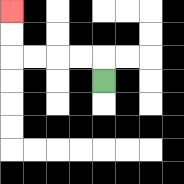{'start': '[4, 3]', 'end': '[0, 0]', 'path_directions': 'U,L,L,L,L,U,U', 'path_coordinates': '[[4, 3], [4, 2], [3, 2], [2, 2], [1, 2], [0, 2], [0, 1], [0, 0]]'}